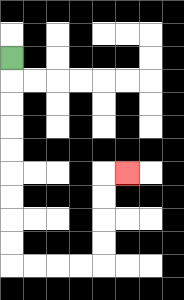{'start': '[0, 2]', 'end': '[5, 7]', 'path_directions': 'D,D,D,D,D,D,D,D,D,R,R,R,R,U,U,U,U,R', 'path_coordinates': '[[0, 2], [0, 3], [0, 4], [0, 5], [0, 6], [0, 7], [0, 8], [0, 9], [0, 10], [0, 11], [1, 11], [2, 11], [3, 11], [4, 11], [4, 10], [4, 9], [4, 8], [4, 7], [5, 7]]'}